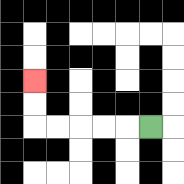{'start': '[6, 5]', 'end': '[1, 3]', 'path_directions': 'L,L,L,L,L,U,U', 'path_coordinates': '[[6, 5], [5, 5], [4, 5], [3, 5], [2, 5], [1, 5], [1, 4], [1, 3]]'}